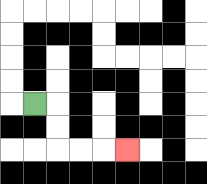{'start': '[1, 4]', 'end': '[5, 6]', 'path_directions': 'R,D,D,R,R,R', 'path_coordinates': '[[1, 4], [2, 4], [2, 5], [2, 6], [3, 6], [4, 6], [5, 6]]'}